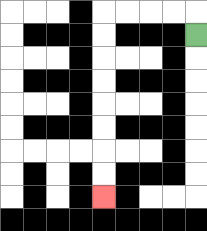{'start': '[8, 1]', 'end': '[4, 8]', 'path_directions': 'U,L,L,L,L,D,D,D,D,D,D,D,D', 'path_coordinates': '[[8, 1], [8, 0], [7, 0], [6, 0], [5, 0], [4, 0], [4, 1], [4, 2], [4, 3], [4, 4], [4, 5], [4, 6], [4, 7], [4, 8]]'}